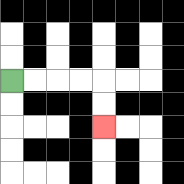{'start': '[0, 3]', 'end': '[4, 5]', 'path_directions': 'R,R,R,R,D,D', 'path_coordinates': '[[0, 3], [1, 3], [2, 3], [3, 3], [4, 3], [4, 4], [4, 5]]'}